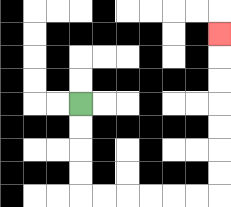{'start': '[3, 4]', 'end': '[9, 1]', 'path_directions': 'D,D,D,D,R,R,R,R,R,R,U,U,U,U,U,U,U', 'path_coordinates': '[[3, 4], [3, 5], [3, 6], [3, 7], [3, 8], [4, 8], [5, 8], [6, 8], [7, 8], [8, 8], [9, 8], [9, 7], [9, 6], [9, 5], [9, 4], [9, 3], [9, 2], [9, 1]]'}